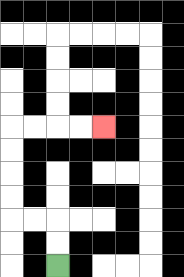{'start': '[2, 11]', 'end': '[4, 5]', 'path_directions': 'U,U,L,L,U,U,U,U,R,R,R,R', 'path_coordinates': '[[2, 11], [2, 10], [2, 9], [1, 9], [0, 9], [0, 8], [0, 7], [0, 6], [0, 5], [1, 5], [2, 5], [3, 5], [4, 5]]'}